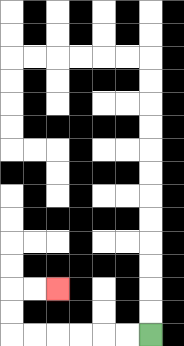{'start': '[6, 14]', 'end': '[2, 12]', 'path_directions': 'L,L,L,L,L,L,U,U,R,R', 'path_coordinates': '[[6, 14], [5, 14], [4, 14], [3, 14], [2, 14], [1, 14], [0, 14], [0, 13], [0, 12], [1, 12], [2, 12]]'}